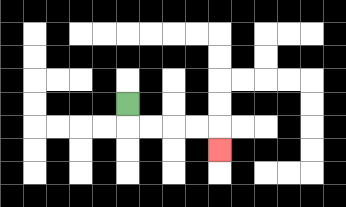{'start': '[5, 4]', 'end': '[9, 6]', 'path_directions': 'D,R,R,R,R,D', 'path_coordinates': '[[5, 4], [5, 5], [6, 5], [7, 5], [8, 5], [9, 5], [9, 6]]'}